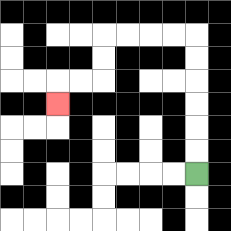{'start': '[8, 7]', 'end': '[2, 4]', 'path_directions': 'U,U,U,U,U,U,L,L,L,L,D,D,L,L,D', 'path_coordinates': '[[8, 7], [8, 6], [8, 5], [8, 4], [8, 3], [8, 2], [8, 1], [7, 1], [6, 1], [5, 1], [4, 1], [4, 2], [4, 3], [3, 3], [2, 3], [2, 4]]'}